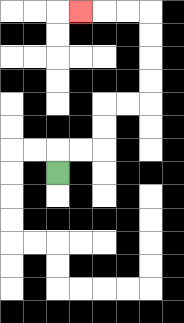{'start': '[2, 7]', 'end': '[3, 0]', 'path_directions': 'U,R,R,U,U,R,R,U,U,U,U,L,L,L', 'path_coordinates': '[[2, 7], [2, 6], [3, 6], [4, 6], [4, 5], [4, 4], [5, 4], [6, 4], [6, 3], [6, 2], [6, 1], [6, 0], [5, 0], [4, 0], [3, 0]]'}